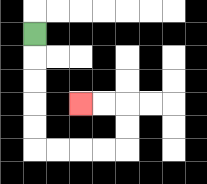{'start': '[1, 1]', 'end': '[3, 4]', 'path_directions': 'D,D,D,D,D,R,R,R,R,U,U,L,L', 'path_coordinates': '[[1, 1], [1, 2], [1, 3], [1, 4], [1, 5], [1, 6], [2, 6], [3, 6], [4, 6], [5, 6], [5, 5], [5, 4], [4, 4], [3, 4]]'}